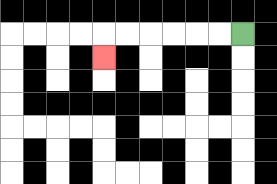{'start': '[10, 1]', 'end': '[4, 2]', 'path_directions': 'L,L,L,L,L,L,D', 'path_coordinates': '[[10, 1], [9, 1], [8, 1], [7, 1], [6, 1], [5, 1], [4, 1], [4, 2]]'}